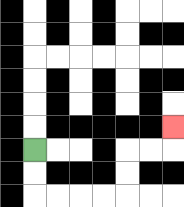{'start': '[1, 6]', 'end': '[7, 5]', 'path_directions': 'D,D,R,R,R,R,U,U,R,R,U', 'path_coordinates': '[[1, 6], [1, 7], [1, 8], [2, 8], [3, 8], [4, 8], [5, 8], [5, 7], [5, 6], [6, 6], [7, 6], [7, 5]]'}